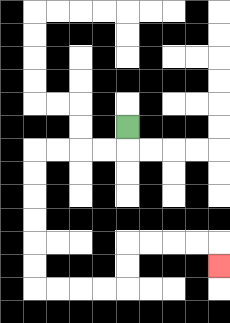{'start': '[5, 5]', 'end': '[9, 11]', 'path_directions': 'D,L,L,L,L,D,D,D,D,D,D,R,R,R,R,U,U,R,R,R,R,D', 'path_coordinates': '[[5, 5], [5, 6], [4, 6], [3, 6], [2, 6], [1, 6], [1, 7], [1, 8], [1, 9], [1, 10], [1, 11], [1, 12], [2, 12], [3, 12], [4, 12], [5, 12], [5, 11], [5, 10], [6, 10], [7, 10], [8, 10], [9, 10], [9, 11]]'}